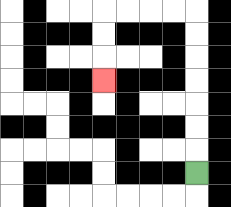{'start': '[8, 7]', 'end': '[4, 3]', 'path_directions': 'U,U,U,U,U,U,U,L,L,L,L,D,D,D', 'path_coordinates': '[[8, 7], [8, 6], [8, 5], [8, 4], [8, 3], [8, 2], [8, 1], [8, 0], [7, 0], [6, 0], [5, 0], [4, 0], [4, 1], [4, 2], [4, 3]]'}